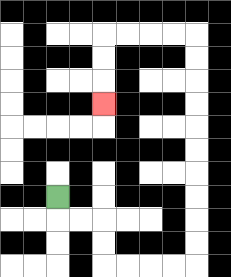{'start': '[2, 8]', 'end': '[4, 4]', 'path_directions': 'D,R,R,D,D,R,R,R,R,U,U,U,U,U,U,U,U,U,U,L,L,L,L,D,D,D', 'path_coordinates': '[[2, 8], [2, 9], [3, 9], [4, 9], [4, 10], [4, 11], [5, 11], [6, 11], [7, 11], [8, 11], [8, 10], [8, 9], [8, 8], [8, 7], [8, 6], [8, 5], [8, 4], [8, 3], [8, 2], [8, 1], [7, 1], [6, 1], [5, 1], [4, 1], [4, 2], [4, 3], [4, 4]]'}